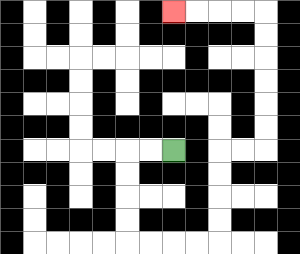{'start': '[7, 6]', 'end': '[7, 0]', 'path_directions': 'L,L,D,D,D,D,R,R,R,R,U,U,U,U,R,R,U,U,U,U,U,U,L,L,L,L', 'path_coordinates': '[[7, 6], [6, 6], [5, 6], [5, 7], [5, 8], [5, 9], [5, 10], [6, 10], [7, 10], [8, 10], [9, 10], [9, 9], [9, 8], [9, 7], [9, 6], [10, 6], [11, 6], [11, 5], [11, 4], [11, 3], [11, 2], [11, 1], [11, 0], [10, 0], [9, 0], [8, 0], [7, 0]]'}